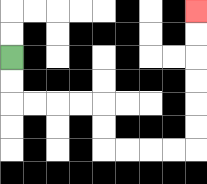{'start': '[0, 2]', 'end': '[8, 0]', 'path_directions': 'D,D,R,R,R,R,D,D,R,R,R,R,U,U,U,U,U,U', 'path_coordinates': '[[0, 2], [0, 3], [0, 4], [1, 4], [2, 4], [3, 4], [4, 4], [4, 5], [4, 6], [5, 6], [6, 6], [7, 6], [8, 6], [8, 5], [8, 4], [8, 3], [8, 2], [8, 1], [8, 0]]'}